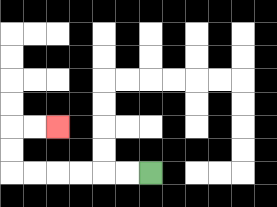{'start': '[6, 7]', 'end': '[2, 5]', 'path_directions': 'L,L,L,L,L,L,U,U,R,R', 'path_coordinates': '[[6, 7], [5, 7], [4, 7], [3, 7], [2, 7], [1, 7], [0, 7], [0, 6], [0, 5], [1, 5], [2, 5]]'}